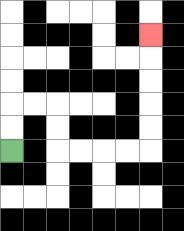{'start': '[0, 6]', 'end': '[6, 1]', 'path_directions': 'U,U,R,R,D,D,R,R,R,R,U,U,U,U,U', 'path_coordinates': '[[0, 6], [0, 5], [0, 4], [1, 4], [2, 4], [2, 5], [2, 6], [3, 6], [4, 6], [5, 6], [6, 6], [6, 5], [6, 4], [6, 3], [6, 2], [6, 1]]'}